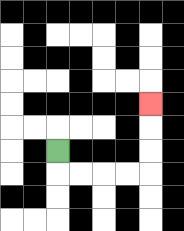{'start': '[2, 6]', 'end': '[6, 4]', 'path_directions': 'D,R,R,R,R,U,U,U', 'path_coordinates': '[[2, 6], [2, 7], [3, 7], [4, 7], [5, 7], [6, 7], [6, 6], [6, 5], [6, 4]]'}